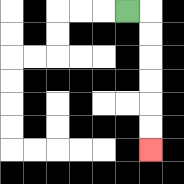{'start': '[5, 0]', 'end': '[6, 6]', 'path_directions': 'R,D,D,D,D,D,D', 'path_coordinates': '[[5, 0], [6, 0], [6, 1], [6, 2], [6, 3], [6, 4], [6, 5], [6, 6]]'}